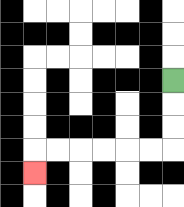{'start': '[7, 3]', 'end': '[1, 7]', 'path_directions': 'D,D,D,L,L,L,L,L,L,D', 'path_coordinates': '[[7, 3], [7, 4], [7, 5], [7, 6], [6, 6], [5, 6], [4, 6], [3, 6], [2, 6], [1, 6], [1, 7]]'}